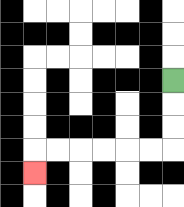{'start': '[7, 3]', 'end': '[1, 7]', 'path_directions': 'D,D,D,L,L,L,L,L,L,D', 'path_coordinates': '[[7, 3], [7, 4], [7, 5], [7, 6], [6, 6], [5, 6], [4, 6], [3, 6], [2, 6], [1, 6], [1, 7]]'}